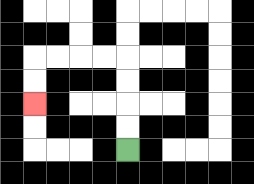{'start': '[5, 6]', 'end': '[1, 4]', 'path_directions': 'U,U,U,U,L,L,L,L,D,D', 'path_coordinates': '[[5, 6], [5, 5], [5, 4], [5, 3], [5, 2], [4, 2], [3, 2], [2, 2], [1, 2], [1, 3], [1, 4]]'}